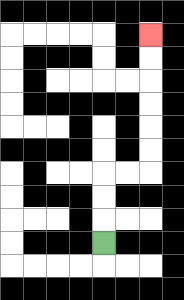{'start': '[4, 10]', 'end': '[6, 1]', 'path_directions': 'U,U,U,R,R,U,U,U,U,U,U', 'path_coordinates': '[[4, 10], [4, 9], [4, 8], [4, 7], [5, 7], [6, 7], [6, 6], [6, 5], [6, 4], [6, 3], [6, 2], [6, 1]]'}